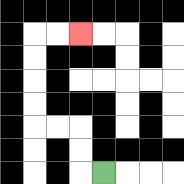{'start': '[4, 7]', 'end': '[3, 1]', 'path_directions': 'L,U,U,L,L,U,U,U,U,R,R', 'path_coordinates': '[[4, 7], [3, 7], [3, 6], [3, 5], [2, 5], [1, 5], [1, 4], [1, 3], [1, 2], [1, 1], [2, 1], [3, 1]]'}